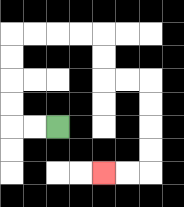{'start': '[2, 5]', 'end': '[4, 7]', 'path_directions': 'L,L,U,U,U,U,R,R,R,R,D,D,R,R,D,D,D,D,L,L', 'path_coordinates': '[[2, 5], [1, 5], [0, 5], [0, 4], [0, 3], [0, 2], [0, 1], [1, 1], [2, 1], [3, 1], [4, 1], [4, 2], [4, 3], [5, 3], [6, 3], [6, 4], [6, 5], [6, 6], [6, 7], [5, 7], [4, 7]]'}